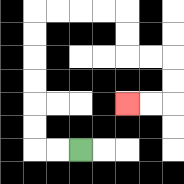{'start': '[3, 6]', 'end': '[5, 4]', 'path_directions': 'L,L,U,U,U,U,U,U,R,R,R,R,D,D,R,R,D,D,L,L', 'path_coordinates': '[[3, 6], [2, 6], [1, 6], [1, 5], [1, 4], [1, 3], [1, 2], [1, 1], [1, 0], [2, 0], [3, 0], [4, 0], [5, 0], [5, 1], [5, 2], [6, 2], [7, 2], [7, 3], [7, 4], [6, 4], [5, 4]]'}